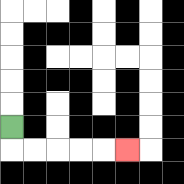{'start': '[0, 5]', 'end': '[5, 6]', 'path_directions': 'D,R,R,R,R,R', 'path_coordinates': '[[0, 5], [0, 6], [1, 6], [2, 6], [3, 6], [4, 6], [5, 6]]'}